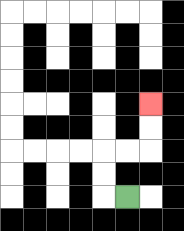{'start': '[5, 8]', 'end': '[6, 4]', 'path_directions': 'L,U,U,R,R,U,U', 'path_coordinates': '[[5, 8], [4, 8], [4, 7], [4, 6], [5, 6], [6, 6], [6, 5], [6, 4]]'}